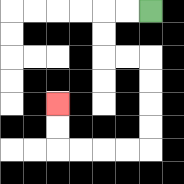{'start': '[6, 0]', 'end': '[2, 4]', 'path_directions': 'L,L,D,D,R,R,D,D,D,D,L,L,L,L,U,U', 'path_coordinates': '[[6, 0], [5, 0], [4, 0], [4, 1], [4, 2], [5, 2], [6, 2], [6, 3], [6, 4], [6, 5], [6, 6], [5, 6], [4, 6], [3, 6], [2, 6], [2, 5], [2, 4]]'}